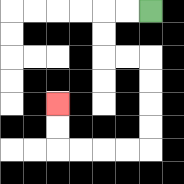{'start': '[6, 0]', 'end': '[2, 4]', 'path_directions': 'L,L,D,D,R,R,D,D,D,D,L,L,L,L,U,U', 'path_coordinates': '[[6, 0], [5, 0], [4, 0], [4, 1], [4, 2], [5, 2], [6, 2], [6, 3], [6, 4], [6, 5], [6, 6], [5, 6], [4, 6], [3, 6], [2, 6], [2, 5], [2, 4]]'}